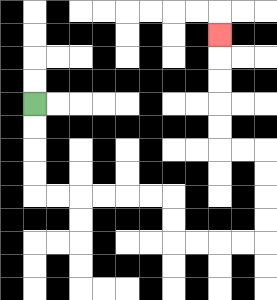{'start': '[1, 4]', 'end': '[9, 1]', 'path_directions': 'D,D,D,D,R,R,R,R,R,R,D,D,R,R,R,R,U,U,U,U,L,L,U,U,U,U,U', 'path_coordinates': '[[1, 4], [1, 5], [1, 6], [1, 7], [1, 8], [2, 8], [3, 8], [4, 8], [5, 8], [6, 8], [7, 8], [7, 9], [7, 10], [8, 10], [9, 10], [10, 10], [11, 10], [11, 9], [11, 8], [11, 7], [11, 6], [10, 6], [9, 6], [9, 5], [9, 4], [9, 3], [9, 2], [9, 1]]'}